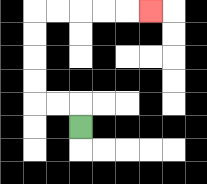{'start': '[3, 5]', 'end': '[6, 0]', 'path_directions': 'U,L,L,U,U,U,U,R,R,R,R,R', 'path_coordinates': '[[3, 5], [3, 4], [2, 4], [1, 4], [1, 3], [1, 2], [1, 1], [1, 0], [2, 0], [3, 0], [4, 0], [5, 0], [6, 0]]'}